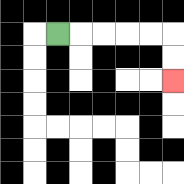{'start': '[2, 1]', 'end': '[7, 3]', 'path_directions': 'R,R,R,R,R,D,D', 'path_coordinates': '[[2, 1], [3, 1], [4, 1], [5, 1], [6, 1], [7, 1], [7, 2], [7, 3]]'}